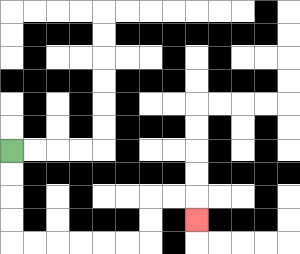{'start': '[0, 6]', 'end': '[8, 9]', 'path_directions': 'D,D,D,D,R,R,R,R,R,R,U,U,R,R,D', 'path_coordinates': '[[0, 6], [0, 7], [0, 8], [0, 9], [0, 10], [1, 10], [2, 10], [3, 10], [4, 10], [5, 10], [6, 10], [6, 9], [6, 8], [7, 8], [8, 8], [8, 9]]'}